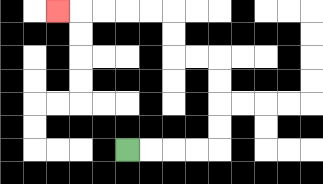{'start': '[5, 6]', 'end': '[2, 0]', 'path_directions': 'R,R,R,R,U,U,U,U,L,L,U,U,L,L,L,L,L', 'path_coordinates': '[[5, 6], [6, 6], [7, 6], [8, 6], [9, 6], [9, 5], [9, 4], [9, 3], [9, 2], [8, 2], [7, 2], [7, 1], [7, 0], [6, 0], [5, 0], [4, 0], [3, 0], [2, 0]]'}